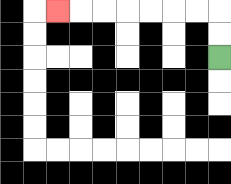{'start': '[9, 2]', 'end': '[2, 0]', 'path_directions': 'U,U,L,L,L,L,L,L,L', 'path_coordinates': '[[9, 2], [9, 1], [9, 0], [8, 0], [7, 0], [6, 0], [5, 0], [4, 0], [3, 0], [2, 0]]'}